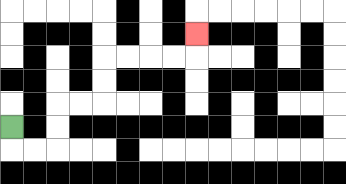{'start': '[0, 5]', 'end': '[8, 1]', 'path_directions': 'D,R,R,U,U,R,R,U,U,R,R,R,R,U', 'path_coordinates': '[[0, 5], [0, 6], [1, 6], [2, 6], [2, 5], [2, 4], [3, 4], [4, 4], [4, 3], [4, 2], [5, 2], [6, 2], [7, 2], [8, 2], [8, 1]]'}